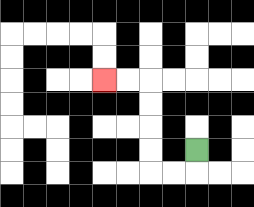{'start': '[8, 6]', 'end': '[4, 3]', 'path_directions': 'D,L,L,U,U,U,U,L,L', 'path_coordinates': '[[8, 6], [8, 7], [7, 7], [6, 7], [6, 6], [6, 5], [6, 4], [6, 3], [5, 3], [4, 3]]'}